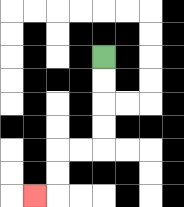{'start': '[4, 2]', 'end': '[1, 8]', 'path_directions': 'D,D,D,D,L,L,D,D,L', 'path_coordinates': '[[4, 2], [4, 3], [4, 4], [4, 5], [4, 6], [3, 6], [2, 6], [2, 7], [2, 8], [1, 8]]'}